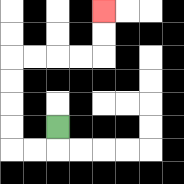{'start': '[2, 5]', 'end': '[4, 0]', 'path_directions': 'D,L,L,U,U,U,U,R,R,R,R,U,U', 'path_coordinates': '[[2, 5], [2, 6], [1, 6], [0, 6], [0, 5], [0, 4], [0, 3], [0, 2], [1, 2], [2, 2], [3, 2], [4, 2], [4, 1], [4, 0]]'}